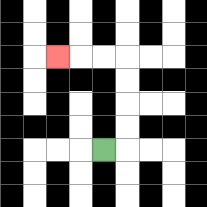{'start': '[4, 6]', 'end': '[2, 2]', 'path_directions': 'R,U,U,U,U,L,L,L', 'path_coordinates': '[[4, 6], [5, 6], [5, 5], [5, 4], [5, 3], [5, 2], [4, 2], [3, 2], [2, 2]]'}